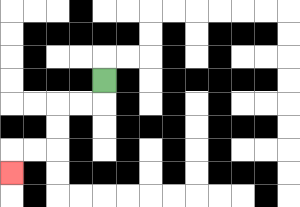{'start': '[4, 3]', 'end': '[0, 7]', 'path_directions': 'D,L,L,D,D,L,L,D', 'path_coordinates': '[[4, 3], [4, 4], [3, 4], [2, 4], [2, 5], [2, 6], [1, 6], [0, 6], [0, 7]]'}